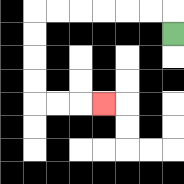{'start': '[7, 1]', 'end': '[4, 4]', 'path_directions': 'U,L,L,L,L,L,L,D,D,D,D,R,R,R', 'path_coordinates': '[[7, 1], [7, 0], [6, 0], [5, 0], [4, 0], [3, 0], [2, 0], [1, 0], [1, 1], [1, 2], [1, 3], [1, 4], [2, 4], [3, 4], [4, 4]]'}